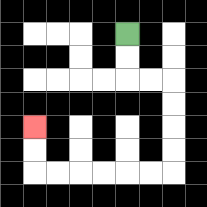{'start': '[5, 1]', 'end': '[1, 5]', 'path_directions': 'D,D,R,R,D,D,D,D,L,L,L,L,L,L,U,U', 'path_coordinates': '[[5, 1], [5, 2], [5, 3], [6, 3], [7, 3], [7, 4], [7, 5], [7, 6], [7, 7], [6, 7], [5, 7], [4, 7], [3, 7], [2, 7], [1, 7], [1, 6], [1, 5]]'}